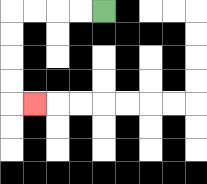{'start': '[4, 0]', 'end': '[1, 4]', 'path_directions': 'L,L,L,L,D,D,D,D,R', 'path_coordinates': '[[4, 0], [3, 0], [2, 0], [1, 0], [0, 0], [0, 1], [0, 2], [0, 3], [0, 4], [1, 4]]'}